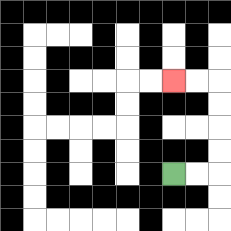{'start': '[7, 7]', 'end': '[7, 3]', 'path_directions': 'R,R,U,U,U,U,L,L', 'path_coordinates': '[[7, 7], [8, 7], [9, 7], [9, 6], [9, 5], [9, 4], [9, 3], [8, 3], [7, 3]]'}